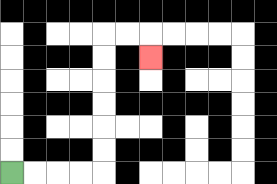{'start': '[0, 7]', 'end': '[6, 2]', 'path_directions': 'R,R,R,R,U,U,U,U,U,U,R,R,D', 'path_coordinates': '[[0, 7], [1, 7], [2, 7], [3, 7], [4, 7], [4, 6], [4, 5], [4, 4], [4, 3], [4, 2], [4, 1], [5, 1], [6, 1], [6, 2]]'}